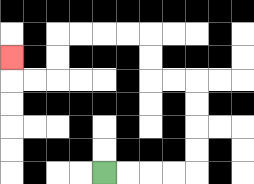{'start': '[4, 7]', 'end': '[0, 2]', 'path_directions': 'R,R,R,R,U,U,U,U,L,L,U,U,L,L,L,L,D,D,L,L,U', 'path_coordinates': '[[4, 7], [5, 7], [6, 7], [7, 7], [8, 7], [8, 6], [8, 5], [8, 4], [8, 3], [7, 3], [6, 3], [6, 2], [6, 1], [5, 1], [4, 1], [3, 1], [2, 1], [2, 2], [2, 3], [1, 3], [0, 3], [0, 2]]'}